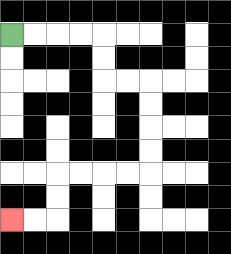{'start': '[0, 1]', 'end': '[0, 9]', 'path_directions': 'R,R,R,R,D,D,R,R,D,D,D,D,L,L,L,L,D,D,L,L', 'path_coordinates': '[[0, 1], [1, 1], [2, 1], [3, 1], [4, 1], [4, 2], [4, 3], [5, 3], [6, 3], [6, 4], [6, 5], [6, 6], [6, 7], [5, 7], [4, 7], [3, 7], [2, 7], [2, 8], [2, 9], [1, 9], [0, 9]]'}